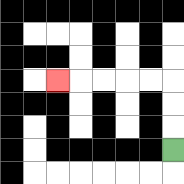{'start': '[7, 6]', 'end': '[2, 3]', 'path_directions': 'U,U,U,L,L,L,L,L', 'path_coordinates': '[[7, 6], [7, 5], [7, 4], [7, 3], [6, 3], [5, 3], [4, 3], [3, 3], [2, 3]]'}